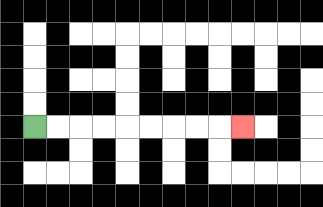{'start': '[1, 5]', 'end': '[10, 5]', 'path_directions': 'R,R,R,R,R,R,R,R,R', 'path_coordinates': '[[1, 5], [2, 5], [3, 5], [4, 5], [5, 5], [6, 5], [7, 5], [8, 5], [9, 5], [10, 5]]'}